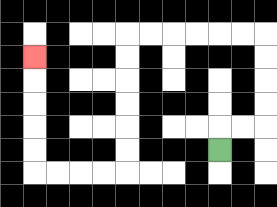{'start': '[9, 6]', 'end': '[1, 2]', 'path_directions': 'U,R,R,U,U,U,U,L,L,L,L,L,L,D,D,D,D,D,D,L,L,L,L,U,U,U,U,U', 'path_coordinates': '[[9, 6], [9, 5], [10, 5], [11, 5], [11, 4], [11, 3], [11, 2], [11, 1], [10, 1], [9, 1], [8, 1], [7, 1], [6, 1], [5, 1], [5, 2], [5, 3], [5, 4], [5, 5], [5, 6], [5, 7], [4, 7], [3, 7], [2, 7], [1, 7], [1, 6], [1, 5], [1, 4], [1, 3], [1, 2]]'}